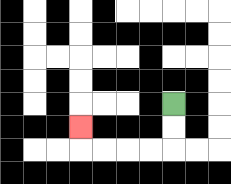{'start': '[7, 4]', 'end': '[3, 5]', 'path_directions': 'D,D,L,L,L,L,U', 'path_coordinates': '[[7, 4], [7, 5], [7, 6], [6, 6], [5, 6], [4, 6], [3, 6], [3, 5]]'}